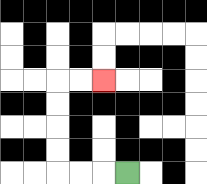{'start': '[5, 7]', 'end': '[4, 3]', 'path_directions': 'L,L,L,U,U,U,U,R,R', 'path_coordinates': '[[5, 7], [4, 7], [3, 7], [2, 7], [2, 6], [2, 5], [2, 4], [2, 3], [3, 3], [4, 3]]'}